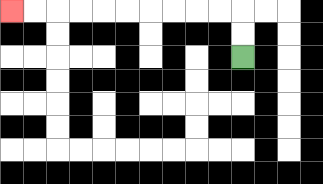{'start': '[10, 2]', 'end': '[0, 0]', 'path_directions': 'U,U,L,L,L,L,L,L,L,L,L,L', 'path_coordinates': '[[10, 2], [10, 1], [10, 0], [9, 0], [8, 0], [7, 0], [6, 0], [5, 0], [4, 0], [3, 0], [2, 0], [1, 0], [0, 0]]'}